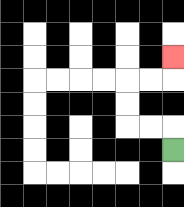{'start': '[7, 6]', 'end': '[7, 2]', 'path_directions': 'U,L,L,U,U,R,R,U', 'path_coordinates': '[[7, 6], [7, 5], [6, 5], [5, 5], [5, 4], [5, 3], [6, 3], [7, 3], [7, 2]]'}